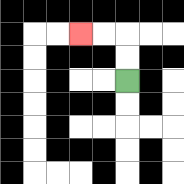{'start': '[5, 3]', 'end': '[3, 1]', 'path_directions': 'U,U,L,L', 'path_coordinates': '[[5, 3], [5, 2], [5, 1], [4, 1], [3, 1]]'}